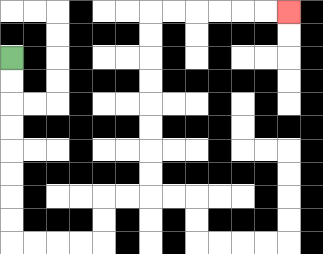{'start': '[0, 2]', 'end': '[12, 0]', 'path_directions': 'D,D,D,D,D,D,D,D,R,R,R,R,U,U,R,R,U,U,U,U,U,U,U,U,R,R,R,R,R,R', 'path_coordinates': '[[0, 2], [0, 3], [0, 4], [0, 5], [0, 6], [0, 7], [0, 8], [0, 9], [0, 10], [1, 10], [2, 10], [3, 10], [4, 10], [4, 9], [4, 8], [5, 8], [6, 8], [6, 7], [6, 6], [6, 5], [6, 4], [6, 3], [6, 2], [6, 1], [6, 0], [7, 0], [8, 0], [9, 0], [10, 0], [11, 0], [12, 0]]'}